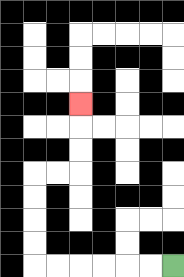{'start': '[7, 11]', 'end': '[3, 4]', 'path_directions': 'L,L,L,L,L,L,U,U,U,U,R,R,U,U,U', 'path_coordinates': '[[7, 11], [6, 11], [5, 11], [4, 11], [3, 11], [2, 11], [1, 11], [1, 10], [1, 9], [1, 8], [1, 7], [2, 7], [3, 7], [3, 6], [3, 5], [3, 4]]'}